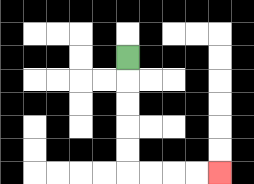{'start': '[5, 2]', 'end': '[9, 7]', 'path_directions': 'D,D,D,D,D,R,R,R,R', 'path_coordinates': '[[5, 2], [5, 3], [5, 4], [5, 5], [5, 6], [5, 7], [6, 7], [7, 7], [8, 7], [9, 7]]'}